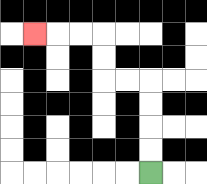{'start': '[6, 7]', 'end': '[1, 1]', 'path_directions': 'U,U,U,U,L,L,U,U,L,L,L', 'path_coordinates': '[[6, 7], [6, 6], [6, 5], [6, 4], [6, 3], [5, 3], [4, 3], [4, 2], [4, 1], [3, 1], [2, 1], [1, 1]]'}